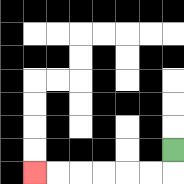{'start': '[7, 6]', 'end': '[1, 7]', 'path_directions': 'D,L,L,L,L,L,L', 'path_coordinates': '[[7, 6], [7, 7], [6, 7], [5, 7], [4, 7], [3, 7], [2, 7], [1, 7]]'}